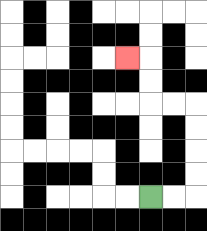{'start': '[6, 8]', 'end': '[5, 2]', 'path_directions': 'R,R,U,U,U,U,L,L,U,U,L', 'path_coordinates': '[[6, 8], [7, 8], [8, 8], [8, 7], [8, 6], [8, 5], [8, 4], [7, 4], [6, 4], [6, 3], [6, 2], [5, 2]]'}